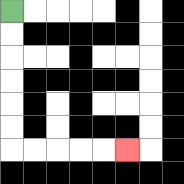{'start': '[0, 0]', 'end': '[5, 6]', 'path_directions': 'D,D,D,D,D,D,R,R,R,R,R', 'path_coordinates': '[[0, 0], [0, 1], [0, 2], [0, 3], [0, 4], [0, 5], [0, 6], [1, 6], [2, 6], [3, 6], [4, 6], [5, 6]]'}